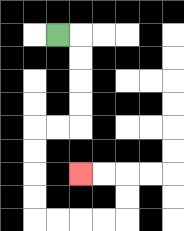{'start': '[2, 1]', 'end': '[3, 7]', 'path_directions': 'R,D,D,D,D,L,L,D,D,D,D,R,R,R,R,U,U,L,L', 'path_coordinates': '[[2, 1], [3, 1], [3, 2], [3, 3], [3, 4], [3, 5], [2, 5], [1, 5], [1, 6], [1, 7], [1, 8], [1, 9], [2, 9], [3, 9], [4, 9], [5, 9], [5, 8], [5, 7], [4, 7], [3, 7]]'}